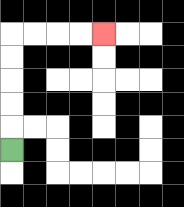{'start': '[0, 6]', 'end': '[4, 1]', 'path_directions': 'U,U,U,U,U,R,R,R,R', 'path_coordinates': '[[0, 6], [0, 5], [0, 4], [0, 3], [0, 2], [0, 1], [1, 1], [2, 1], [3, 1], [4, 1]]'}